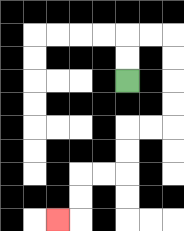{'start': '[5, 3]', 'end': '[2, 9]', 'path_directions': 'U,U,R,R,D,D,D,D,L,L,D,D,L,L,D,D,L', 'path_coordinates': '[[5, 3], [5, 2], [5, 1], [6, 1], [7, 1], [7, 2], [7, 3], [7, 4], [7, 5], [6, 5], [5, 5], [5, 6], [5, 7], [4, 7], [3, 7], [3, 8], [3, 9], [2, 9]]'}